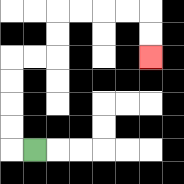{'start': '[1, 6]', 'end': '[6, 2]', 'path_directions': 'L,U,U,U,U,R,R,U,U,R,R,R,R,D,D', 'path_coordinates': '[[1, 6], [0, 6], [0, 5], [0, 4], [0, 3], [0, 2], [1, 2], [2, 2], [2, 1], [2, 0], [3, 0], [4, 0], [5, 0], [6, 0], [6, 1], [6, 2]]'}